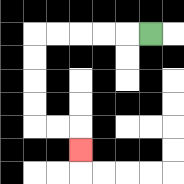{'start': '[6, 1]', 'end': '[3, 6]', 'path_directions': 'L,L,L,L,L,D,D,D,D,R,R,D', 'path_coordinates': '[[6, 1], [5, 1], [4, 1], [3, 1], [2, 1], [1, 1], [1, 2], [1, 3], [1, 4], [1, 5], [2, 5], [3, 5], [3, 6]]'}